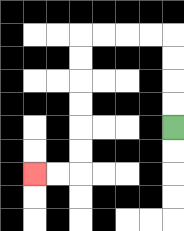{'start': '[7, 5]', 'end': '[1, 7]', 'path_directions': 'U,U,U,U,L,L,L,L,D,D,D,D,D,D,L,L', 'path_coordinates': '[[7, 5], [7, 4], [7, 3], [7, 2], [7, 1], [6, 1], [5, 1], [4, 1], [3, 1], [3, 2], [3, 3], [3, 4], [3, 5], [3, 6], [3, 7], [2, 7], [1, 7]]'}